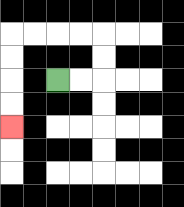{'start': '[2, 3]', 'end': '[0, 5]', 'path_directions': 'R,R,U,U,L,L,L,L,D,D,D,D', 'path_coordinates': '[[2, 3], [3, 3], [4, 3], [4, 2], [4, 1], [3, 1], [2, 1], [1, 1], [0, 1], [0, 2], [0, 3], [0, 4], [0, 5]]'}